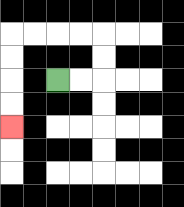{'start': '[2, 3]', 'end': '[0, 5]', 'path_directions': 'R,R,U,U,L,L,L,L,D,D,D,D', 'path_coordinates': '[[2, 3], [3, 3], [4, 3], [4, 2], [4, 1], [3, 1], [2, 1], [1, 1], [0, 1], [0, 2], [0, 3], [0, 4], [0, 5]]'}